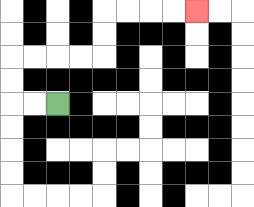{'start': '[2, 4]', 'end': '[8, 0]', 'path_directions': 'L,L,U,U,R,R,R,R,U,U,R,R,R,R', 'path_coordinates': '[[2, 4], [1, 4], [0, 4], [0, 3], [0, 2], [1, 2], [2, 2], [3, 2], [4, 2], [4, 1], [4, 0], [5, 0], [6, 0], [7, 0], [8, 0]]'}